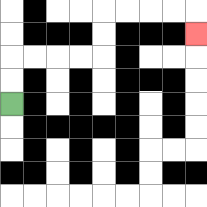{'start': '[0, 4]', 'end': '[8, 1]', 'path_directions': 'U,U,R,R,R,R,U,U,R,R,R,R,D', 'path_coordinates': '[[0, 4], [0, 3], [0, 2], [1, 2], [2, 2], [3, 2], [4, 2], [4, 1], [4, 0], [5, 0], [6, 0], [7, 0], [8, 0], [8, 1]]'}